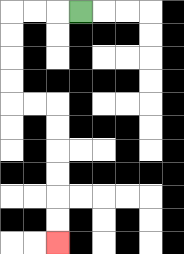{'start': '[3, 0]', 'end': '[2, 10]', 'path_directions': 'L,L,L,D,D,D,D,R,R,D,D,D,D,D,D', 'path_coordinates': '[[3, 0], [2, 0], [1, 0], [0, 0], [0, 1], [0, 2], [0, 3], [0, 4], [1, 4], [2, 4], [2, 5], [2, 6], [2, 7], [2, 8], [2, 9], [2, 10]]'}